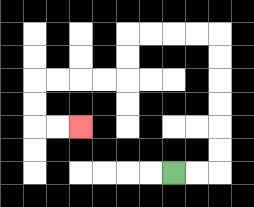{'start': '[7, 7]', 'end': '[3, 5]', 'path_directions': 'R,R,U,U,U,U,U,U,L,L,L,L,D,D,L,L,L,L,D,D,R,R', 'path_coordinates': '[[7, 7], [8, 7], [9, 7], [9, 6], [9, 5], [9, 4], [9, 3], [9, 2], [9, 1], [8, 1], [7, 1], [6, 1], [5, 1], [5, 2], [5, 3], [4, 3], [3, 3], [2, 3], [1, 3], [1, 4], [1, 5], [2, 5], [3, 5]]'}